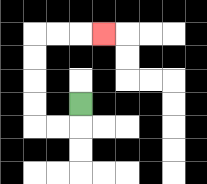{'start': '[3, 4]', 'end': '[4, 1]', 'path_directions': 'D,L,L,U,U,U,U,R,R,R', 'path_coordinates': '[[3, 4], [3, 5], [2, 5], [1, 5], [1, 4], [1, 3], [1, 2], [1, 1], [2, 1], [3, 1], [4, 1]]'}